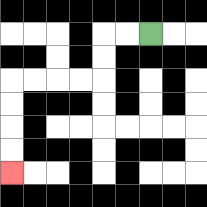{'start': '[6, 1]', 'end': '[0, 7]', 'path_directions': 'L,L,D,D,L,L,L,L,D,D,D,D', 'path_coordinates': '[[6, 1], [5, 1], [4, 1], [4, 2], [4, 3], [3, 3], [2, 3], [1, 3], [0, 3], [0, 4], [0, 5], [0, 6], [0, 7]]'}